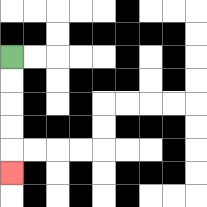{'start': '[0, 2]', 'end': '[0, 7]', 'path_directions': 'D,D,D,D,D', 'path_coordinates': '[[0, 2], [0, 3], [0, 4], [0, 5], [0, 6], [0, 7]]'}